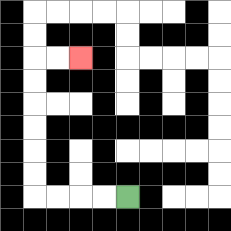{'start': '[5, 8]', 'end': '[3, 2]', 'path_directions': 'L,L,L,L,U,U,U,U,U,U,R,R', 'path_coordinates': '[[5, 8], [4, 8], [3, 8], [2, 8], [1, 8], [1, 7], [1, 6], [1, 5], [1, 4], [1, 3], [1, 2], [2, 2], [3, 2]]'}